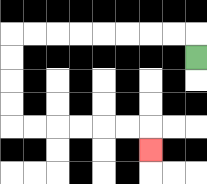{'start': '[8, 2]', 'end': '[6, 6]', 'path_directions': 'U,L,L,L,L,L,L,L,L,D,D,D,D,R,R,R,R,R,R,D', 'path_coordinates': '[[8, 2], [8, 1], [7, 1], [6, 1], [5, 1], [4, 1], [3, 1], [2, 1], [1, 1], [0, 1], [0, 2], [0, 3], [0, 4], [0, 5], [1, 5], [2, 5], [3, 5], [4, 5], [5, 5], [6, 5], [6, 6]]'}